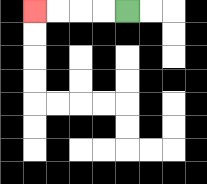{'start': '[5, 0]', 'end': '[1, 0]', 'path_directions': 'L,L,L,L', 'path_coordinates': '[[5, 0], [4, 0], [3, 0], [2, 0], [1, 0]]'}